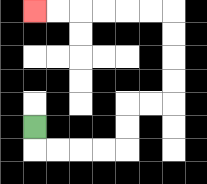{'start': '[1, 5]', 'end': '[1, 0]', 'path_directions': 'D,R,R,R,R,U,U,R,R,U,U,U,U,L,L,L,L,L,L', 'path_coordinates': '[[1, 5], [1, 6], [2, 6], [3, 6], [4, 6], [5, 6], [5, 5], [5, 4], [6, 4], [7, 4], [7, 3], [7, 2], [7, 1], [7, 0], [6, 0], [5, 0], [4, 0], [3, 0], [2, 0], [1, 0]]'}